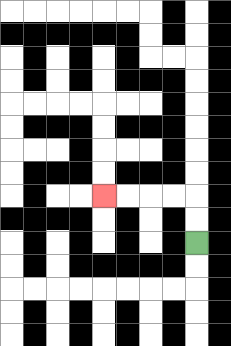{'start': '[8, 10]', 'end': '[4, 8]', 'path_directions': 'U,U,L,L,L,L', 'path_coordinates': '[[8, 10], [8, 9], [8, 8], [7, 8], [6, 8], [5, 8], [4, 8]]'}